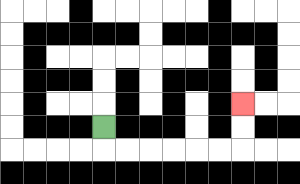{'start': '[4, 5]', 'end': '[10, 4]', 'path_directions': 'D,R,R,R,R,R,R,U,U', 'path_coordinates': '[[4, 5], [4, 6], [5, 6], [6, 6], [7, 6], [8, 6], [9, 6], [10, 6], [10, 5], [10, 4]]'}